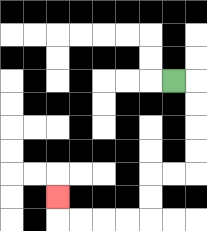{'start': '[7, 3]', 'end': '[2, 8]', 'path_directions': 'R,D,D,D,D,L,L,D,D,L,L,L,L,U', 'path_coordinates': '[[7, 3], [8, 3], [8, 4], [8, 5], [8, 6], [8, 7], [7, 7], [6, 7], [6, 8], [6, 9], [5, 9], [4, 9], [3, 9], [2, 9], [2, 8]]'}